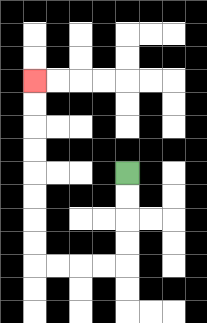{'start': '[5, 7]', 'end': '[1, 3]', 'path_directions': 'D,D,D,D,L,L,L,L,U,U,U,U,U,U,U,U', 'path_coordinates': '[[5, 7], [5, 8], [5, 9], [5, 10], [5, 11], [4, 11], [3, 11], [2, 11], [1, 11], [1, 10], [1, 9], [1, 8], [1, 7], [1, 6], [1, 5], [1, 4], [1, 3]]'}